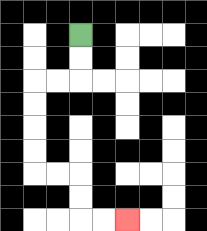{'start': '[3, 1]', 'end': '[5, 9]', 'path_directions': 'D,D,L,L,D,D,D,D,R,R,D,D,R,R', 'path_coordinates': '[[3, 1], [3, 2], [3, 3], [2, 3], [1, 3], [1, 4], [1, 5], [1, 6], [1, 7], [2, 7], [3, 7], [3, 8], [3, 9], [4, 9], [5, 9]]'}